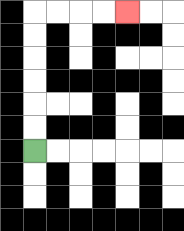{'start': '[1, 6]', 'end': '[5, 0]', 'path_directions': 'U,U,U,U,U,U,R,R,R,R', 'path_coordinates': '[[1, 6], [1, 5], [1, 4], [1, 3], [1, 2], [1, 1], [1, 0], [2, 0], [3, 0], [4, 0], [5, 0]]'}